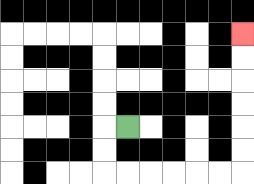{'start': '[5, 5]', 'end': '[10, 1]', 'path_directions': 'L,D,D,R,R,R,R,R,R,U,U,U,U,U,U', 'path_coordinates': '[[5, 5], [4, 5], [4, 6], [4, 7], [5, 7], [6, 7], [7, 7], [8, 7], [9, 7], [10, 7], [10, 6], [10, 5], [10, 4], [10, 3], [10, 2], [10, 1]]'}